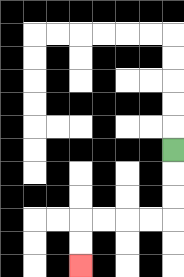{'start': '[7, 6]', 'end': '[3, 11]', 'path_directions': 'D,D,D,L,L,L,L,D,D', 'path_coordinates': '[[7, 6], [7, 7], [7, 8], [7, 9], [6, 9], [5, 9], [4, 9], [3, 9], [3, 10], [3, 11]]'}